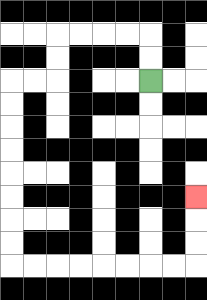{'start': '[6, 3]', 'end': '[8, 8]', 'path_directions': 'U,U,L,L,L,L,D,D,L,L,D,D,D,D,D,D,D,D,R,R,R,R,R,R,R,R,U,U,U', 'path_coordinates': '[[6, 3], [6, 2], [6, 1], [5, 1], [4, 1], [3, 1], [2, 1], [2, 2], [2, 3], [1, 3], [0, 3], [0, 4], [0, 5], [0, 6], [0, 7], [0, 8], [0, 9], [0, 10], [0, 11], [1, 11], [2, 11], [3, 11], [4, 11], [5, 11], [6, 11], [7, 11], [8, 11], [8, 10], [8, 9], [8, 8]]'}